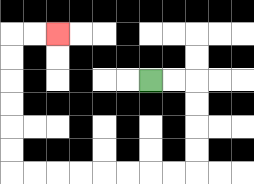{'start': '[6, 3]', 'end': '[2, 1]', 'path_directions': 'R,R,D,D,D,D,L,L,L,L,L,L,L,L,U,U,U,U,U,U,R,R', 'path_coordinates': '[[6, 3], [7, 3], [8, 3], [8, 4], [8, 5], [8, 6], [8, 7], [7, 7], [6, 7], [5, 7], [4, 7], [3, 7], [2, 7], [1, 7], [0, 7], [0, 6], [0, 5], [0, 4], [0, 3], [0, 2], [0, 1], [1, 1], [2, 1]]'}